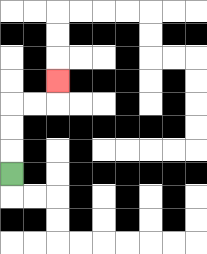{'start': '[0, 7]', 'end': '[2, 3]', 'path_directions': 'U,U,U,R,R,U', 'path_coordinates': '[[0, 7], [0, 6], [0, 5], [0, 4], [1, 4], [2, 4], [2, 3]]'}